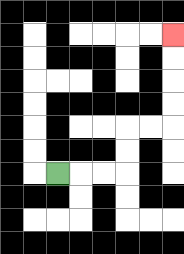{'start': '[2, 7]', 'end': '[7, 1]', 'path_directions': 'R,R,R,U,U,R,R,U,U,U,U', 'path_coordinates': '[[2, 7], [3, 7], [4, 7], [5, 7], [5, 6], [5, 5], [6, 5], [7, 5], [7, 4], [7, 3], [7, 2], [7, 1]]'}